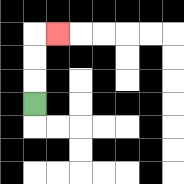{'start': '[1, 4]', 'end': '[2, 1]', 'path_directions': 'U,U,U,R', 'path_coordinates': '[[1, 4], [1, 3], [1, 2], [1, 1], [2, 1]]'}